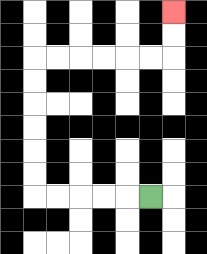{'start': '[6, 8]', 'end': '[7, 0]', 'path_directions': 'L,L,L,L,L,U,U,U,U,U,U,R,R,R,R,R,R,U,U', 'path_coordinates': '[[6, 8], [5, 8], [4, 8], [3, 8], [2, 8], [1, 8], [1, 7], [1, 6], [1, 5], [1, 4], [1, 3], [1, 2], [2, 2], [3, 2], [4, 2], [5, 2], [6, 2], [7, 2], [7, 1], [7, 0]]'}